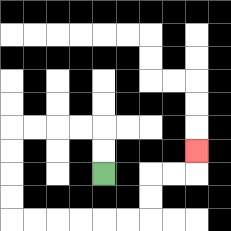{'start': '[4, 7]', 'end': '[8, 6]', 'path_directions': 'U,U,L,L,L,L,D,D,D,D,R,R,R,R,R,R,U,U,R,R,U', 'path_coordinates': '[[4, 7], [4, 6], [4, 5], [3, 5], [2, 5], [1, 5], [0, 5], [0, 6], [0, 7], [0, 8], [0, 9], [1, 9], [2, 9], [3, 9], [4, 9], [5, 9], [6, 9], [6, 8], [6, 7], [7, 7], [8, 7], [8, 6]]'}